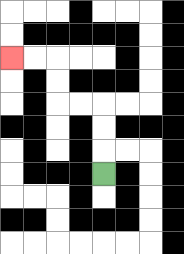{'start': '[4, 7]', 'end': '[0, 2]', 'path_directions': 'U,U,U,L,L,U,U,L,L', 'path_coordinates': '[[4, 7], [4, 6], [4, 5], [4, 4], [3, 4], [2, 4], [2, 3], [2, 2], [1, 2], [0, 2]]'}